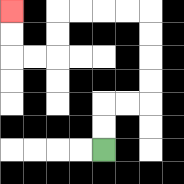{'start': '[4, 6]', 'end': '[0, 0]', 'path_directions': 'U,U,R,R,U,U,U,U,L,L,L,L,D,D,L,L,U,U', 'path_coordinates': '[[4, 6], [4, 5], [4, 4], [5, 4], [6, 4], [6, 3], [6, 2], [6, 1], [6, 0], [5, 0], [4, 0], [3, 0], [2, 0], [2, 1], [2, 2], [1, 2], [0, 2], [0, 1], [0, 0]]'}